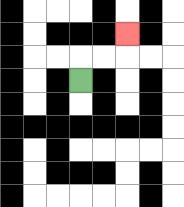{'start': '[3, 3]', 'end': '[5, 1]', 'path_directions': 'U,R,R,U', 'path_coordinates': '[[3, 3], [3, 2], [4, 2], [5, 2], [5, 1]]'}